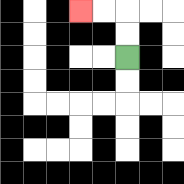{'start': '[5, 2]', 'end': '[3, 0]', 'path_directions': 'U,U,L,L', 'path_coordinates': '[[5, 2], [5, 1], [5, 0], [4, 0], [3, 0]]'}